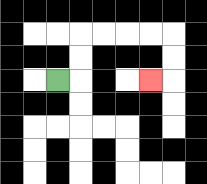{'start': '[2, 3]', 'end': '[6, 3]', 'path_directions': 'R,U,U,R,R,R,R,D,D,L', 'path_coordinates': '[[2, 3], [3, 3], [3, 2], [3, 1], [4, 1], [5, 1], [6, 1], [7, 1], [7, 2], [7, 3], [6, 3]]'}